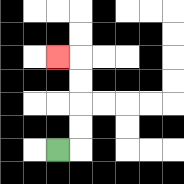{'start': '[2, 6]', 'end': '[2, 2]', 'path_directions': 'R,U,U,U,U,L', 'path_coordinates': '[[2, 6], [3, 6], [3, 5], [3, 4], [3, 3], [3, 2], [2, 2]]'}